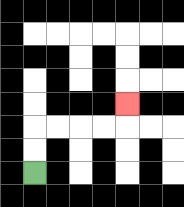{'start': '[1, 7]', 'end': '[5, 4]', 'path_directions': 'U,U,R,R,R,R,U', 'path_coordinates': '[[1, 7], [1, 6], [1, 5], [2, 5], [3, 5], [4, 5], [5, 5], [5, 4]]'}